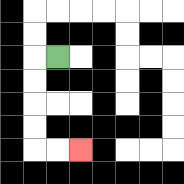{'start': '[2, 2]', 'end': '[3, 6]', 'path_directions': 'L,D,D,D,D,R,R', 'path_coordinates': '[[2, 2], [1, 2], [1, 3], [1, 4], [1, 5], [1, 6], [2, 6], [3, 6]]'}